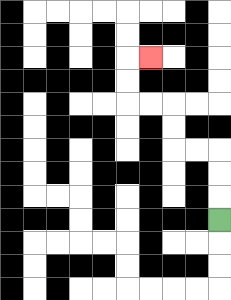{'start': '[9, 9]', 'end': '[6, 2]', 'path_directions': 'U,U,U,L,L,U,U,L,L,U,U,R', 'path_coordinates': '[[9, 9], [9, 8], [9, 7], [9, 6], [8, 6], [7, 6], [7, 5], [7, 4], [6, 4], [5, 4], [5, 3], [5, 2], [6, 2]]'}